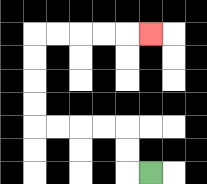{'start': '[6, 7]', 'end': '[6, 1]', 'path_directions': 'L,U,U,L,L,L,L,U,U,U,U,R,R,R,R,R', 'path_coordinates': '[[6, 7], [5, 7], [5, 6], [5, 5], [4, 5], [3, 5], [2, 5], [1, 5], [1, 4], [1, 3], [1, 2], [1, 1], [2, 1], [3, 1], [4, 1], [5, 1], [6, 1]]'}